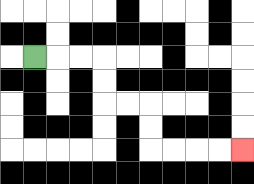{'start': '[1, 2]', 'end': '[10, 6]', 'path_directions': 'R,R,R,D,D,R,R,D,D,R,R,R,R', 'path_coordinates': '[[1, 2], [2, 2], [3, 2], [4, 2], [4, 3], [4, 4], [5, 4], [6, 4], [6, 5], [6, 6], [7, 6], [8, 6], [9, 6], [10, 6]]'}